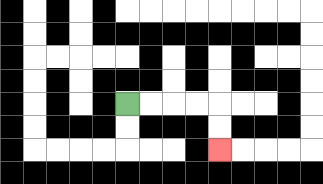{'start': '[5, 4]', 'end': '[9, 6]', 'path_directions': 'R,R,R,R,D,D', 'path_coordinates': '[[5, 4], [6, 4], [7, 4], [8, 4], [9, 4], [9, 5], [9, 6]]'}